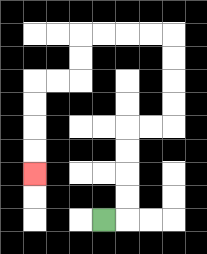{'start': '[4, 9]', 'end': '[1, 7]', 'path_directions': 'R,U,U,U,U,R,R,U,U,U,U,L,L,L,L,D,D,L,L,D,D,D,D', 'path_coordinates': '[[4, 9], [5, 9], [5, 8], [5, 7], [5, 6], [5, 5], [6, 5], [7, 5], [7, 4], [7, 3], [7, 2], [7, 1], [6, 1], [5, 1], [4, 1], [3, 1], [3, 2], [3, 3], [2, 3], [1, 3], [1, 4], [1, 5], [1, 6], [1, 7]]'}